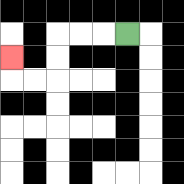{'start': '[5, 1]', 'end': '[0, 2]', 'path_directions': 'L,L,L,D,D,L,L,U', 'path_coordinates': '[[5, 1], [4, 1], [3, 1], [2, 1], [2, 2], [2, 3], [1, 3], [0, 3], [0, 2]]'}